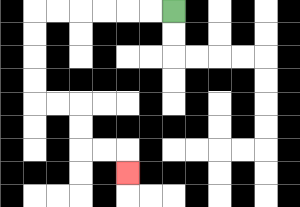{'start': '[7, 0]', 'end': '[5, 7]', 'path_directions': 'L,L,L,L,L,L,D,D,D,D,R,R,D,D,R,R,D', 'path_coordinates': '[[7, 0], [6, 0], [5, 0], [4, 0], [3, 0], [2, 0], [1, 0], [1, 1], [1, 2], [1, 3], [1, 4], [2, 4], [3, 4], [3, 5], [3, 6], [4, 6], [5, 6], [5, 7]]'}